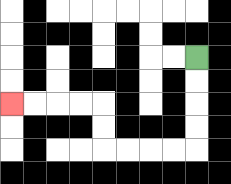{'start': '[8, 2]', 'end': '[0, 4]', 'path_directions': 'D,D,D,D,L,L,L,L,U,U,L,L,L,L', 'path_coordinates': '[[8, 2], [8, 3], [8, 4], [8, 5], [8, 6], [7, 6], [6, 6], [5, 6], [4, 6], [4, 5], [4, 4], [3, 4], [2, 4], [1, 4], [0, 4]]'}